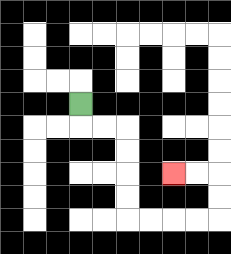{'start': '[3, 4]', 'end': '[7, 7]', 'path_directions': 'D,R,R,D,D,D,D,R,R,R,R,U,U,L,L', 'path_coordinates': '[[3, 4], [3, 5], [4, 5], [5, 5], [5, 6], [5, 7], [5, 8], [5, 9], [6, 9], [7, 9], [8, 9], [9, 9], [9, 8], [9, 7], [8, 7], [7, 7]]'}